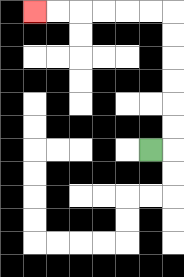{'start': '[6, 6]', 'end': '[1, 0]', 'path_directions': 'R,U,U,U,U,U,U,L,L,L,L,L,L', 'path_coordinates': '[[6, 6], [7, 6], [7, 5], [7, 4], [7, 3], [7, 2], [7, 1], [7, 0], [6, 0], [5, 0], [4, 0], [3, 0], [2, 0], [1, 0]]'}